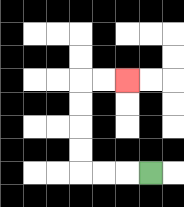{'start': '[6, 7]', 'end': '[5, 3]', 'path_directions': 'L,L,L,U,U,U,U,R,R', 'path_coordinates': '[[6, 7], [5, 7], [4, 7], [3, 7], [3, 6], [3, 5], [3, 4], [3, 3], [4, 3], [5, 3]]'}